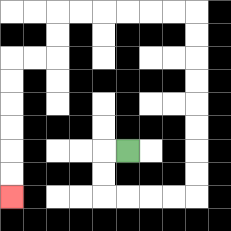{'start': '[5, 6]', 'end': '[0, 8]', 'path_directions': 'L,D,D,R,R,R,R,U,U,U,U,U,U,U,U,L,L,L,L,L,L,D,D,L,L,D,D,D,D,D,D', 'path_coordinates': '[[5, 6], [4, 6], [4, 7], [4, 8], [5, 8], [6, 8], [7, 8], [8, 8], [8, 7], [8, 6], [8, 5], [8, 4], [8, 3], [8, 2], [8, 1], [8, 0], [7, 0], [6, 0], [5, 0], [4, 0], [3, 0], [2, 0], [2, 1], [2, 2], [1, 2], [0, 2], [0, 3], [0, 4], [0, 5], [0, 6], [0, 7], [0, 8]]'}